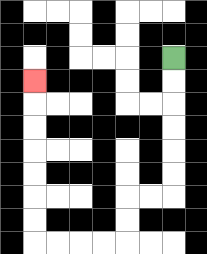{'start': '[7, 2]', 'end': '[1, 3]', 'path_directions': 'D,D,D,D,D,D,L,L,D,D,L,L,L,L,U,U,U,U,U,U,U', 'path_coordinates': '[[7, 2], [7, 3], [7, 4], [7, 5], [7, 6], [7, 7], [7, 8], [6, 8], [5, 8], [5, 9], [5, 10], [4, 10], [3, 10], [2, 10], [1, 10], [1, 9], [1, 8], [1, 7], [1, 6], [1, 5], [1, 4], [1, 3]]'}